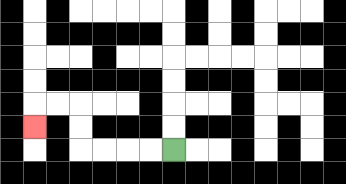{'start': '[7, 6]', 'end': '[1, 5]', 'path_directions': 'L,L,L,L,U,U,L,L,D', 'path_coordinates': '[[7, 6], [6, 6], [5, 6], [4, 6], [3, 6], [3, 5], [3, 4], [2, 4], [1, 4], [1, 5]]'}